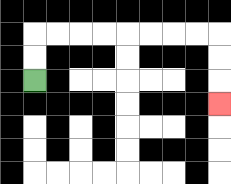{'start': '[1, 3]', 'end': '[9, 4]', 'path_directions': 'U,U,R,R,R,R,R,R,R,R,D,D,D', 'path_coordinates': '[[1, 3], [1, 2], [1, 1], [2, 1], [3, 1], [4, 1], [5, 1], [6, 1], [7, 1], [8, 1], [9, 1], [9, 2], [9, 3], [9, 4]]'}